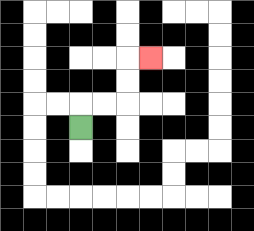{'start': '[3, 5]', 'end': '[6, 2]', 'path_directions': 'U,R,R,U,U,R', 'path_coordinates': '[[3, 5], [3, 4], [4, 4], [5, 4], [5, 3], [5, 2], [6, 2]]'}